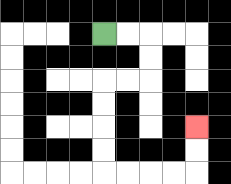{'start': '[4, 1]', 'end': '[8, 5]', 'path_directions': 'R,R,D,D,L,L,D,D,D,D,R,R,R,R,U,U', 'path_coordinates': '[[4, 1], [5, 1], [6, 1], [6, 2], [6, 3], [5, 3], [4, 3], [4, 4], [4, 5], [4, 6], [4, 7], [5, 7], [6, 7], [7, 7], [8, 7], [8, 6], [8, 5]]'}